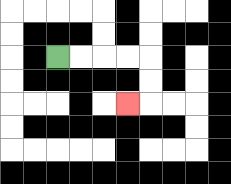{'start': '[2, 2]', 'end': '[5, 4]', 'path_directions': 'R,R,R,R,D,D,L', 'path_coordinates': '[[2, 2], [3, 2], [4, 2], [5, 2], [6, 2], [6, 3], [6, 4], [5, 4]]'}